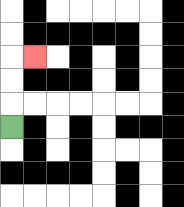{'start': '[0, 5]', 'end': '[1, 2]', 'path_directions': 'U,U,U,R', 'path_coordinates': '[[0, 5], [0, 4], [0, 3], [0, 2], [1, 2]]'}